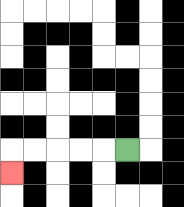{'start': '[5, 6]', 'end': '[0, 7]', 'path_directions': 'L,L,L,L,L,D', 'path_coordinates': '[[5, 6], [4, 6], [3, 6], [2, 6], [1, 6], [0, 6], [0, 7]]'}